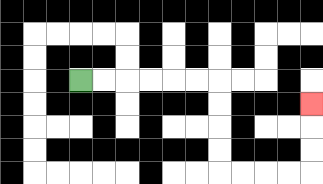{'start': '[3, 3]', 'end': '[13, 4]', 'path_directions': 'R,R,R,R,R,R,D,D,D,D,R,R,R,R,U,U,U', 'path_coordinates': '[[3, 3], [4, 3], [5, 3], [6, 3], [7, 3], [8, 3], [9, 3], [9, 4], [9, 5], [9, 6], [9, 7], [10, 7], [11, 7], [12, 7], [13, 7], [13, 6], [13, 5], [13, 4]]'}